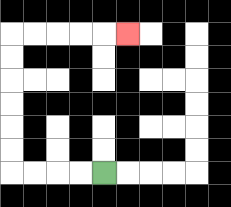{'start': '[4, 7]', 'end': '[5, 1]', 'path_directions': 'L,L,L,L,U,U,U,U,U,U,R,R,R,R,R', 'path_coordinates': '[[4, 7], [3, 7], [2, 7], [1, 7], [0, 7], [0, 6], [0, 5], [0, 4], [0, 3], [0, 2], [0, 1], [1, 1], [2, 1], [3, 1], [4, 1], [5, 1]]'}